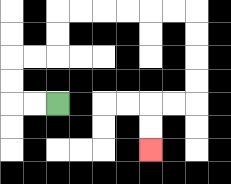{'start': '[2, 4]', 'end': '[6, 6]', 'path_directions': 'L,L,U,U,R,R,U,U,R,R,R,R,R,R,D,D,D,D,L,L,D,D', 'path_coordinates': '[[2, 4], [1, 4], [0, 4], [0, 3], [0, 2], [1, 2], [2, 2], [2, 1], [2, 0], [3, 0], [4, 0], [5, 0], [6, 0], [7, 0], [8, 0], [8, 1], [8, 2], [8, 3], [8, 4], [7, 4], [6, 4], [6, 5], [6, 6]]'}